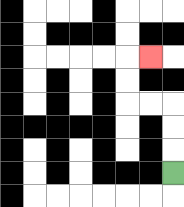{'start': '[7, 7]', 'end': '[6, 2]', 'path_directions': 'U,U,U,L,L,U,U,R', 'path_coordinates': '[[7, 7], [7, 6], [7, 5], [7, 4], [6, 4], [5, 4], [5, 3], [5, 2], [6, 2]]'}